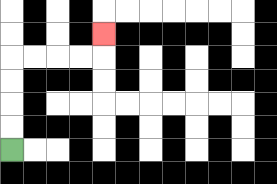{'start': '[0, 6]', 'end': '[4, 1]', 'path_directions': 'U,U,U,U,R,R,R,R,U', 'path_coordinates': '[[0, 6], [0, 5], [0, 4], [0, 3], [0, 2], [1, 2], [2, 2], [3, 2], [4, 2], [4, 1]]'}